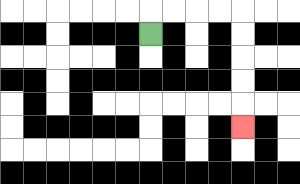{'start': '[6, 1]', 'end': '[10, 5]', 'path_directions': 'U,R,R,R,R,D,D,D,D,D', 'path_coordinates': '[[6, 1], [6, 0], [7, 0], [8, 0], [9, 0], [10, 0], [10, 1], [10, 2], [10, 3], [10, 4], [10, 5]]'}